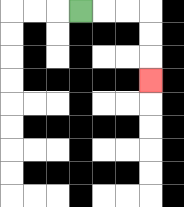{'start': '[3, 0]', 'end': '[6, 3]', 'path_directions': 'R,R,R,D,D,D', 'path_coordinates': '[[3, 0], [4, 0], [5, 0], [6, 0], [6, 1], [6, 2], [6, 3]]'}